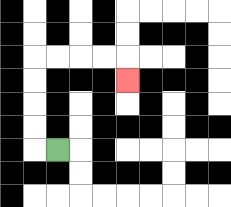{'start': '[2, 6]', 'end': '[5, 3]', 'path_directions': 'L,U,U,U,U,R,R,R,R,D', 'path_coordinates': '[[2, 6], [1, 6], [1, 5], [1, 4], [1, 3], [1, 2], [2, 2], [3, 2], [4, 2], [5, 2], [5, 3]]'}